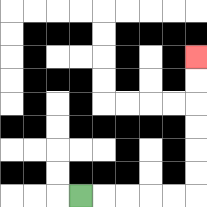{'start': '[3, 8]', 'end': '[8, 2]', 'path_directions': 'R,R,R,R,R,U,U,U,U,U,U', 'path_coordinates': '[[3, 8], [4, 8], [5, 8], [6, 8], [7, 8], [8, 8], [8, 7], [8, 6], [8, 5], [8, 4], [8, 3], [8, 2]]'}